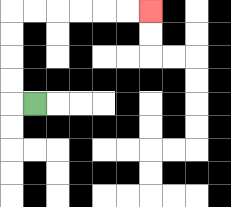{'start': '[1, 4]', 'end': '[6, 0]', 'path_directions': 'L,U,U,U,U,R,R,R,R,R,R', 'path_coordinates': '[[1, 4], [0, 4], [0, 3], [0, 2], [0, 1], [0, 0], [1, 0], [2, 0], [3, 0], [4, 0], [5, 0], [6, 0]]'}